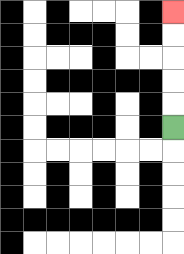{'start': '[7, 5]', 'end': '[7, 0]', 'path_directions': 'U,U,U,U,U', 'path_coordinates': '[[7, 5], [7, 4], [7, 3], [7, 2], [7, 1], [7, 0]]'}